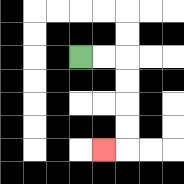{'start': '[3, 2]', 'end': '[4, 6]', 'path_directions': 'R,R,D,D,D,D,L', 'path_coordinates': '[[3, 2], [4, 2], [5, 2], [5, 3], [5, 4], [5, 5], [5, 6], [4, 6]]'}